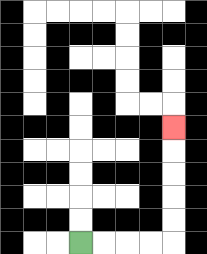{'start': '[3, 10]', 'end': '[7, 5]', 'path_directions': 'R,R,R,R,U,U,U,U,U', 'path_coordinates': '[[3, 10], [4, 10], [5, 10], [6, 10], [7, 10], [7, 9], [7, 8], [7, 7], [7, 6], [7, 5]]'}